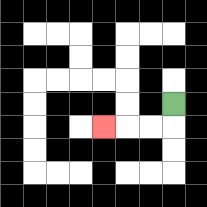{'start': '[7, 4]', 'end': '[4, 5]', 'path_directions': 'D,L,L,L', 'path_coordinates': '[[7, 4], [7, 5], [6, 5], [5, 5], [4, 5]]'}